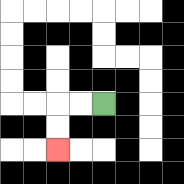{'start': '[4, 4]', 'end': '[2, 6]', 'path_directions': 'L,L,D,D', 'path_coordinates': '[[4, 4], [3, 4], [2, 4], [2, 5], [2, 6]]'}